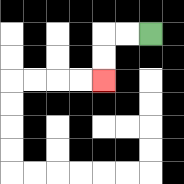{'start': '[6, 1]', 'end': '[4, 3]', 'path_directions': 'L,L,D,D', 'path_coordinates': '[[6, 1], [5, 1], [4, 1], [4, 2], [4, 3]]'}